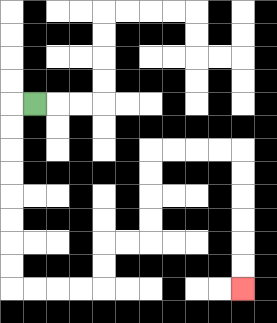{'start': '[1, 4]', 'end': '[10, 12]', 'path_directions': 'L,D,D,D,D,D,D,D,D,R,R,R,R,U,U,R,R,U,U,U,U,R,R,R,R,D,D,D,D,D,D', 'path_coordinates': '[[1, 4], [0, 4], [0, 5], [0, 6], [0, 7], [0, 8], [0, 9], [0, 10], [0, 11], [0, 12], [1, 12], [2, 12], [3, 12], [4, 12], [4, 11], [4, 10], [5, 10], [6, 10], [6, 9], [6, 8], [6, 7], [6, 6], [7, 6], [8, 6], [9, 6], [10, 6], [10, 7], [10, 8], [10, 9], [10, 10], [10, 11], [10, 12]]'}